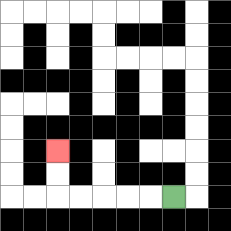{'start': '[7, 8]', 'end': '[2, 6]', 'path_directions': 'L,L,L,L,L,U,U', 'path_coordinates': '[[7, 8], [6, 8], [5, 8], [4, 8], [3, 8], [2, 8], [2, 7], [2, 6]]'}